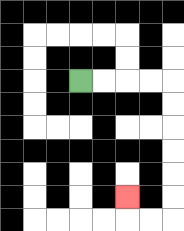{'start': '[3, 3]', 'end': '[5, 8]', 'path_directions': 'R,R,R,R,D,D,D,D,D,D,L,L,U', 'path_coordinates': '[[3, 3], [4, 3], [5, 3], [6, 3], [7, 3], [7, 4], [7, 5], [7, 6], [7, 7], [7, 8], [7, 9], [6, 9], [5, 9], [5, 8]]'}